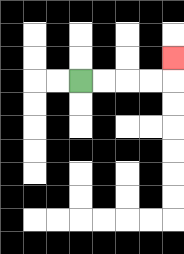{'start': '[3, 3]', 'end': '[7, 2]', 'path_directions': 'R,R,R,R,U', 'path_coordinates': '[[3, 3], [4, 3], [5, 3], [6, 3], [7, 3], [7, 2]]'}